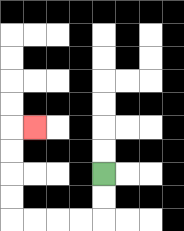{'start': '[4, 7]', 'end': '[1, 5]', 'path_directions': 'D,D,L,L,L,L,U,U,U,U,R', 'path_coordinates': '[[4, 7], [4, 8], [4, 9], [3, 9], [2, 9], [1, 9], [0, 9], [0, 8], [0, 7], [0, 6], [0, 5], [1, 5]]'}